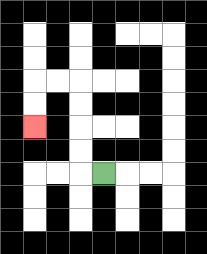{'start': '[4, 7]', 'end': '[1, 5]', 'path_directions': 'L,U,U,U,U,L,L,D,D', 'path_coordinates': '[[4, 7], [3, 7], [3, 6], [3, 5], [3, 4], [3, 3], [2, 3], [1, 3], [1, 4], [1, 5]]'}